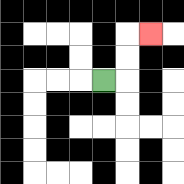{'start': '[4, 3]', 'end': '[6, 1]', 'path_directions': 'R,U,U,R', 'path_coordinates': '[[4, 3], [5, 3], [5, 2], [5, 1], [6, 1]]'}